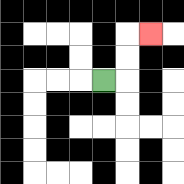{'start': '[4, 3]', 'end': '[6, 1]', 'path_directions': 'R,U,U,R', 'path_coordinates': '[[4, 3], [5, 3], [5, 2], [5, 1], [6, 1]]'}